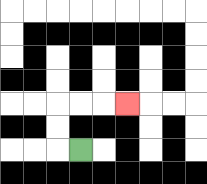{'start': '[3, 6]', 'end': '[5, 4]', 'path_directions': 'L,U,U,R,R,R', 'path_coordinates': '[[3, 6], [2, 6], [2, 5], [2, 4], [3, 4], [4, 4], [5, 4]]'}